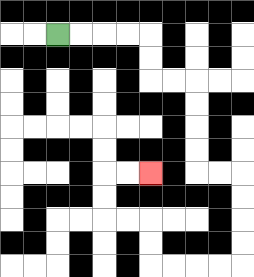{'start': '[2, 1]', 'end': '[6, 7]', 'path_directions': 'R,R,R,R,D,D,R,R,D,D,D,D,R,R,D,D,D,D,L,L,L,L,U,U,L,L,U,U,R,R', 'path_coordinates': '[[2, 1], [3, 1], [4, 1], [5, 1], [6, 1], [6, 2], [6, 3], [7, 3], [8, 3], [8, 4], [8, 5], [8, 6], [8, 7], [9, 7], [10, 7], [10, 8], [10, 9], [10, 10], [10, 11], [9, 11], [8, 11], [7, 11], [6, 11], [6, 10], [6, 9], [5, 9], [4, 9], [4, 8], [4, 7], [5, 7], [6, 7]]'}